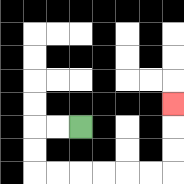{'start': '[3, 5]', 'end': '[7, 4]', 'path_directions': 'L,L,D,D,R,R,R,R,R,R,U,U,U', 'path_coordinates': '[[3, 5], [2, 5], [1, 5], [1, 6], [1, 7], [2, 7], [3, 7], [4, 7], [5, 7], [6, 7], [7, 7], [7, 6], [7, 5], [7, 4]]'}